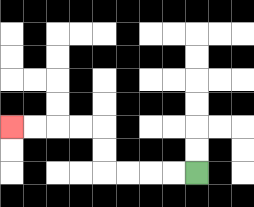{'start': '[8, 7]', 'end': '[0, 5]', 'path_directions': 'L,L,L,L,U,U,L,L,L,L', 'path_coordinates': '[[8, 7], [7, 7], [6, 7], [5, 7], [4, 7], [4, 6], [4, 5], [3, 5], [2, 5], [1, 5], [0, 5]]'}